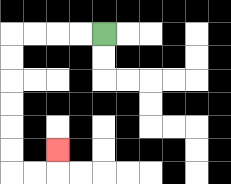{'start': '[4, 1]', 'end': '[2, 6]', 'path_directions': 'L,L,L,L,D,D,D,D,D,D,R,R,U', 'path_coordinates': '[[4, 1], [3, 1], [2, 1], [1, 1], [0, 1], [0, 2], [0, 3], [0, 4], [0, 5], [0, 6], [0, 7], [1, 7], [2, 7], [2, 6]]'}